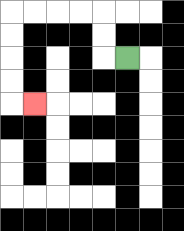{'start': '[5, 2]', 'end': '[1, 4]', 'path_directions': 'L,U,U,L,L,L,L,D,D,D,D,R', 'path_coordinates': '[[5, 2], [4, 2], [4, 1], [4, 0], [3, 0], [2, 0], [1, 0], [0, 0], [0, 1], [0, 2], [0, 3], [0, 4], [1, 4]]'}